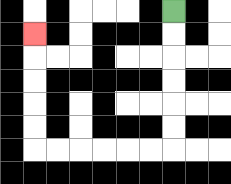{'start': '[7, 0]', 'end': '[1, 1]', 'path_directions': 'D,D,D,D,D,D,L,L,L,L,L,L,U,U,U,U,U', 'path_coordinates': '[[7, 0], [7, 1], [7, 2], [7, 3], [7, 4], [7, 5], [7, 6], [6, 6], [5, 6], [4, 6], [3, 6], [2, 6], [1, 6], [1, 5], [1, 4], [1, 3], [1, 2], [1, 1]]'}